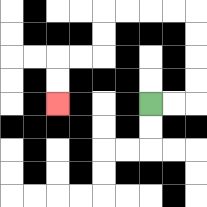{'start': '[6, 4]', 'end': '[2, 4]', 'path_directions': 'R,R,U,U,U,U,L,L,L,L,D,D,L,L,D,D', 'path_coordinates': '[[6, 4], [7, 4], [8, 4], [8, 3], [8, 2], [8, 1], [8, 0], [7, 0], [6, 0], [5, 0], [4, 0], [4, 1], [4, 2], [3, 2], [2, 2], [2, 3], [2, 4]]'}